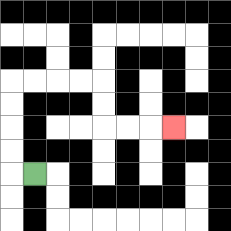{'start': '[1, 7]', 'end': '[7, 5]', 'path_directions': 'L,U,U,U,U,R,R,R,R,D,D,R,R,R', 'path_coordinates': '[[1, 7], [0, 7], [0, 6], [0, 5], [0, 4], [0, 3], [1, 3], [2, 3], [3, 3], [4, 3], [4, 4], [4, 5], [5, 5], [6, 5], [7, 5]]'}